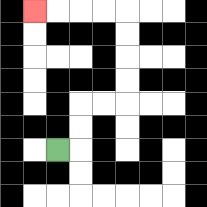{'start': '[2, 6]', 'end': '[1, 0]', 'path_directions': 'R,U,U,R,R,U,U,U,U,L,L,L,L', 'path_coordinates': '[[2, 6], [3, 6], [3, 5], [3, 4], [4, 4], [5, 4], [5, 3], [5, 2], [5, 1], [5, 0], [4, 0], [3, 0], [2, 0], [1, 0]]'}